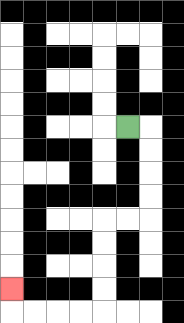{'start': '[5, 5]', 'end': '[0, 12]', 'path_directions': 'R,D,D,D,D,L,L,D,D,D,D,L,L,L,L,U', 'path_coordinates': '[[5, 5], [6, 5], [6, 6], [6, 7], [6, 8], [6, 9], [5, 9], [4, 9], [4, 10], [4, 11], [4, 12], [4, 13], [3, 13], [2, 13], [1, 13], [0, 13], [0, 12]]'}